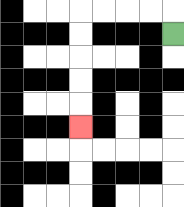{'start': '[7, 1]', 'end': '[3, 5]', 'path_directions': 'U,L,L,L,L,D,D,D,D,D', 'path_coordinates': '[[7, 1], [7, 0], [6, 0], [5, 0], [4, 0], [3, 0], [3, 1], [3, 2], [3, 3], [3, 4], [3, 5]]'}